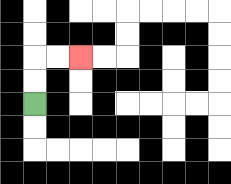{'start': '[1, 4]', 'end': '[3, 2]', 'path_directions': 'U,U,R,R', 'path_coordinates': '[[1, 4], [1, 3], [1, 2], [2, 2], [3, 2]]'}